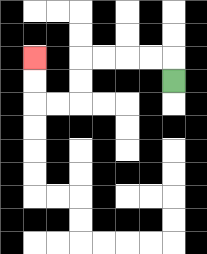{'start': '[7, 3]', 'end': '[1, 2]', 'path_directions': 'U,L,L,L,L,D,D,L,L,U,U', 'path_coordinates': '[[7, 3], [7, 2], [6, 2], [5, 2], [4, 2], [3, 2], [3, 3], [3, 4], [2, 4], [1, 4], [1, 3], [1, 2]]'}